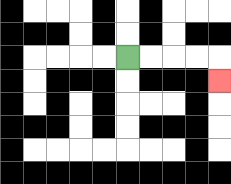{'start': '[5, 2]', 'end': '[9, 3]', 'path_directions': 'R,R,R,R,D', 'path_coordinates': '[[5, 2], [6, 2], [7, 2], [8, 2], [9, 2], [9, 3]]'}